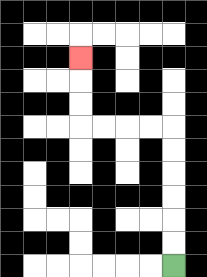{'start': '[7, 11]', 'end': '[3, 2]', 'path_directions': 'U,U,U,U,U,U,L,L,L,L,U,U,U', 'path_coordinates': '[[7, 11], [7, 10], [7, 9], [7, 8], [7, 7], [7, 6], [7, 5], [6, 5], [5, 5], [4, 5], [3, 5], [3, 4], [3, 3], [3, 2]]'}